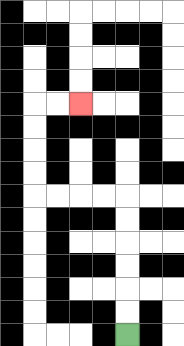{'start': '[5, 14]', 'end': '[3, 4]', 'path_directions': 'U,U,U,U,U,U,L,L,L,L,U,U,U,U,R,R', 'path_coordinates': '[[5, 14], [5, 13], [5, 12], [5, 11], [5, 10], [5, 9], [5, 8], [4, 8], [3, 8], [2, 8], [1, 8], [1, 7], [1, 6], [1, 5], [1, 4], [2, 4], [3, 4]]'}